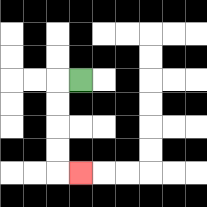{'start': '[3, 3]', 'end': '[3, 7]', 'path_directions': 'L,D,D,D,D,R', 'path_coordinates': '[[3, 3], [2, 3], [2, 4], [2, 5], [2, 6], [2, 7], [3, 7]]'}